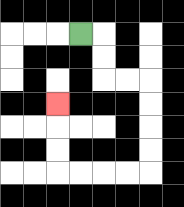{'start': '[3, 1]', 'end': '[2, 4]', 'path_directions': 'R,D,D,R,R,D,D,D,D,L,L,L,L,U,U,U', 'path_coordinates': '[[3, 1], [4, 1], [4, 2], [4, 3], [5, 3], [6, 3], [6, 4], [6, 5], [6, 6], [6, 7], [5, 7], [4, 7], [3, 7], [2, 7], [2, 6], [2, 5], [2, 4]]'}